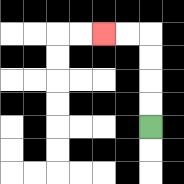{'start': '[6, 5]', 'end': '[4, 1]', 'path_directions': 'U,U,U,U,L,L', 'path_coordinates': '[[6, 5], [6, 4], [6, 3], [6, 2], [6, 1], [5, 1], [4, 1]]'}